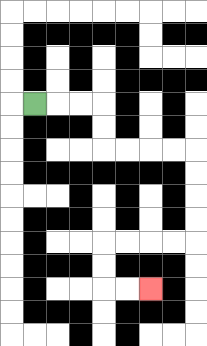{'start': '[1, 4]', 'end': '[6, 12]', 'path_directions': 'R,R,R,D,D,R,R,R,R,D,D,D,D,L,L,L,L,D,D,R,R', 'path_coordinates': '[[1, 4], [2, 4], [3, 4], [4, 4], [4, 5], [4, 6], [5, 6], [6, 6], [7, 6], [8, 6], [8, 7], [8, 8], [8, 9], [8, 10], [7, 10], [6, 10], [5, 10], [4, 10], [4, 11], [4, 12], [5, 12], [6, 12]]'}